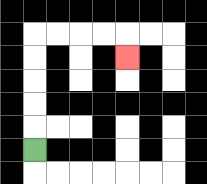{'start': '[1, 6]', 'end': '[5, 2]', 'path_directions': 'U,U,U,U,U,R,R,R,R,D', 'path_coordinates': '[[1, 6], [1, 5], [1, 4], [1, 3], [1, 2], [1, 1], [2, 1], [3, 1], [4, 1], [5, 1], [5, 2]]'}